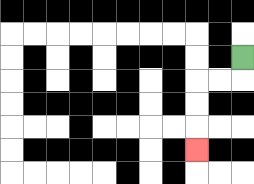{'start': '[10, 2]', 'end': '[8, 6]', 'path_directions': 'D,L,L,D,D,D', 'path_coordinates': '[[10, 2], [10, 3], [9, 3], [8, 3], [8, 4], [8, 5], [8, 6]]'}